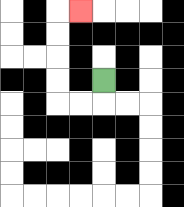{'start': '[4, 3]', 'end': '[3, 0]', 'path_directions': 'D,L,L,U,U,U,U,R', 'path_coordinates': '[[4, 3], [4, 4], [3, 4], [2, 4], [2, 3], [2, 2], [2, 1], [2, 0], [3, 0]]'}